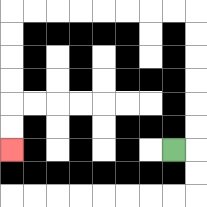{'start': '[7, 6]', 'end': '[0, 6]', 'path_directions': 'R,U,U,U,U,U,U,L,L,L,L,L,L,L,L,D,D,D,D,D,D', 'path_coordinates': '[[7, 6], [8, 6], [8, 5], [8, 4], [8, 3], [8, 2], [8, 1], [8, 0], [7, 0], [6, 0], [5, 0], [4, 0], [3, 0], [2, 0], [1, 0], [0, 0], [0, 1], [0, 2], [0, 3], [0, 4], [0, 5], [0, 6]]'}